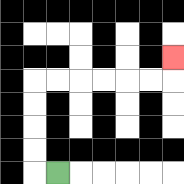{'start': '[2, 7]', 'end': '[7, 2]', 'path_directions': 'L,U,U,U,U,R,R,R,R,R,R,U', 'path_coordinates': '[[2, 7], [1, 7], [1, 6], [1, 5], [1, 4], [1, 3], [2, 3], [3, 3], [4, 3], [5, 3], [6, 3], [7, 3], [7, 2]]'}